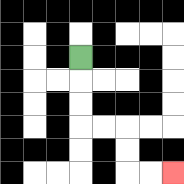{'start': '[3, 2]', 'end': '[7, 7]', 'path_directions': 'D,D,D,R,R,D,D,R,R', 'path_coordinates': '[[3, 2], [3, 3], [3, 4], [3, 5], [4, 5], [5, 5], [5, 6], [5, 7], [6, 7], [7, 7]]'}